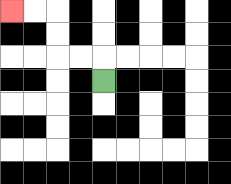{'start': '[4, 3]', 'end': '[0, 0]', 'path_directions': 'U,L,L,U,U,L,L', 'path_coordinates': '[[4, 3], [4, 2], [3, 2], [2, 2], [2, 1], [2, 0], [1, 0], [0, 0]]'}